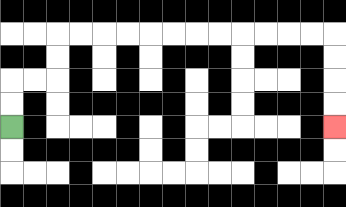{'start': '[0, 5]', 'end': '[14, 5]', 'path_directions': 'U,U,R,R,U,U,R,R,R,R,R,R,R,R,R,R,R,R,D,D,D,D', 'path_coordinates': '[[0, 5], [0, 4], [0, 3], [1, 3], [2, 3], [2, 2], [2, 1], [3, 1], [4, 1], [5, 1], [6, 1], [7, 1], [8, 1], [9, 1], [10, 1], [11, 1], [12, 1], [13, 1], [14, 1], [14, 2], [14, 3], [14, 4], [14, 5]]'}